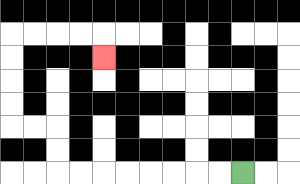{'start': '[10, 7]', 'end': '[4, 2]', 'path_directions': 'L,L,L,L,L,L,L,L,U,U,L,L,U,U,U,U,R,R,R,R,D', 'path_coordinates': '[[10, 7], [9, 7], [8, 7], [7, 7], [6, 7], [5, 7], [4, 7], [3, 7], [2, 7], [2, 6], [2, 5], [1, 5], [0, 5], [0, 4], [0, 3], [0, 2], [0, 1], [1, 1], [2, 1], [3, 1], [4, 1], [4, 2]]'}